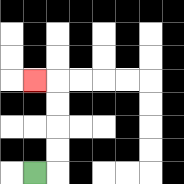{'start': '[1, 7]', 'end': '[1, 3]', 'path_directions': 'R,U,U,U,U,L', 'path_coordinates': '[[1, 7], [2, 7], [2, 6], [2, 5], [2, 4], [2, 3], [1, 3]]'}